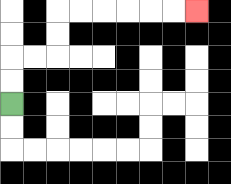{'start': '[0, 4]', 'end': '[8, 0]', 'path_directions': 'U,U,R,R,U,U,R,R,R,R,R,R', 'path_coordinates': '[[0, 4], [0, 3], [0, 2], [1, 2], [2, 2], [2, 1], [2, 0], [3, 0], [4, 0], [5, 0], [6, 0], [7, 0], [8, 0]]'}